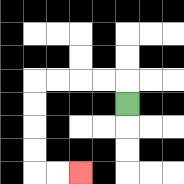{'start': '[5, 4]', 'end': '[3, 7]', 'path_directions': 'U,L,L,L,L,D,D,D,D,R,R', 'path_coordinates': '[[5, 4], [5, 3], [4, 3], [3, 3], [2, 3], [1, 3], [1, 4], [1, 5], [1, 6], [1, 7], [2, 7], [3, 7]]'}